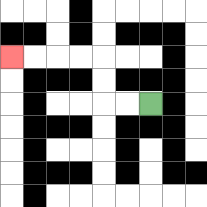{'start': '[6, 4]', 'end': '[0, 2]', 'path_directions': 'L,L,U,U,L,L,L,L', 'path_coordinates': '[[6, 4], [5, 4], [4, 4], [4, 3], [4, 2], [3, 2], [2, 2], [1, 2], [0, 2]]'}